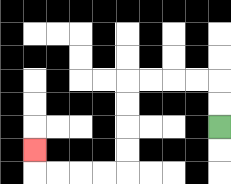{'start': '[9, 5]', 'end': '[1, 6]', 'path_directions': 'U,U,L,L,L,L,D,D,D,D,L,L,L,L,U', 'path_coordinates': '[[9, 5], [9, 4], [9, 3], [8, 3], [7, 3], [6, 3], [5, 3], [5, 4], [5, 5], [5, 6], [5, 7], [4, 7], [3, 7], [2, 7], [1, 7], [1, 6]]'}